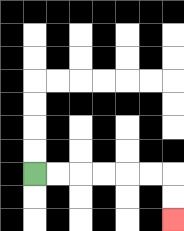{'start': '[1, 7]', 'end': '[7, 9]', 'path_directions': 'R,R,R,R,R,R,D,D', 'path_coordinates': '[[1, 7], [2, 7], [3, 7], [4, 7], [5, 7], [6, 7], [7, 7], [7, 8], [7, 9]]'}